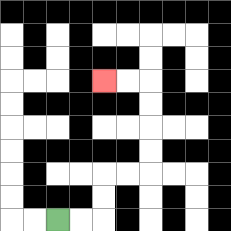{'start': '[2, 9]', 'end': '[4, 3]', 'path_directions': 'R,R,U,U,R,R,U,U,U,U,L,L', 'path_coordinates': '[[2, 9], [3, 9], [4, 9], [4, 8], [4, 7], [5, 7], [6, 7], [6, 6], [6, 5], [6, 4], [6, 3], [5, 3], [4, 3]]'}